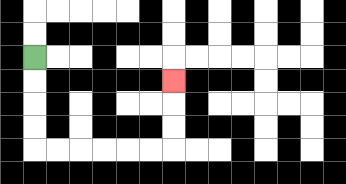{'start': '[1, 2]', 'end': '[7, 3]', 'path_directions': 'D,D,D,D,R,R,R,R,R,R,U,U,U', 'path_coordinates': '[[1, 2], [1, 3], [1, 4], [1, 5], [1, 6], [2, 6], [3, 6], [4, 6], [5, 6], [6, 6], [7, 6], [7, 5], [7, 4], [7, 3]]'}